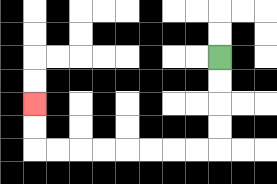{'start': '[9, 2]', 'end': '[1, 4]', 'path_directions': 'D,D,D,D,L,L,L,L,L,L,L,L,U,U', 'path_coordinates': '[[9, 2], [9, 3], [9, 4], [9, 5], [9, 6], [8, 6], [7, 6], [6, 6], [5, 6], [4, 6], [3, 6], [2, 6], [1, 6], [1, 5], [1, 4]]'}